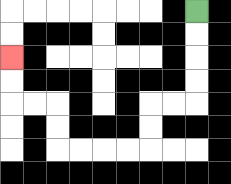{'start': '[8, 0]', 'end': '[0, 2]', 'path_directions': 'D,D,D,D,L,L,D,D,L,L,L,L,U,U,L,L,U,U', 'path_coordinates': '[[8, 0], [8, 1], [8, 2], [8, 3], [8, 4], [7, 4], [6, 4], [6, 5], [6, 6], [5, 6], [4, 6], [3, 6], [2, 6], [2, 5], [2, 4], [1, 4], [0, 4], [0, 3], [0, 2]]'}